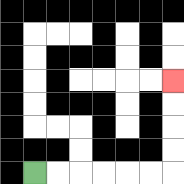{'start': '[1, 7]', 'end': '[7, 3]', 'path_directions': 'R,R,R,R,R,R,U,U,U,U', 'path_coordinates': '[[1, 7], [2, 7], [3, 7], [4, 7], [5, 7], [6, 7], [7, 7], [7, 6], [7, 5], [7, 4], [7, 3]]'}